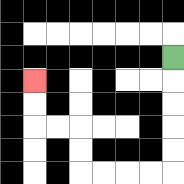{'start': '[7, 2]', 'end': '[1, 3]', 'path_directions': 'D,D,D,D,D,L,L,L,L,U,U,L,L,U,U', 'path_coordinates': '[[7, 2], [7, 3], [7, 4], [7, 5], [7, 6], [7, 7], [6, 7], [5, 7], [4, 7], [3, 7], [3, 6], [3, 5], [2, 5], [1, 5], [1, 4], [1, 3]]'}